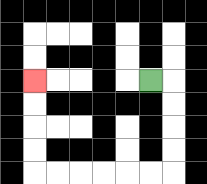{'start': '[6, 3]', 'end': '[1, 3]', 'path_directions': 'R,D,D,D,D,L,L,L,L,L,L,U,U,U,U', 'path_coordinates': '[[6, 3], [7, 3], [7, 4], [7, 5], [7, 6], [7, 7], [6, 7], [5, 7], [4, 7], [3, 7], [2, 7], [1, 7], [1, 6], [1, 5], [1, 4], [1, 3]]'}